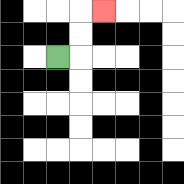{'start': '[2, 2]', 'end': '[4, 0]', 'path_directions': 'R,U,U,R', 'path_coordinates': '[[2, 2], [3, 2], [3, 1], [3, 0], [4, 0]]'}